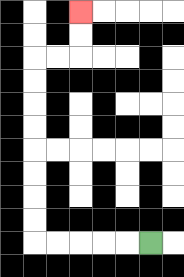{'start': '[6, 10]', 'end': '[3, 0]', 'path_directions': 'L,L,L,L,L,U,U,U,U,U,U,U,U,R,R,U,U', 'path_coordinates': '[[6, 10], [5, 10], [4, 10], [3, 10], [2, 10], [1, 10], [1, 9], [1, 8], [1, 7], [1, 6], [1, 5], [1, 4], [1, 3], [1, 2], [2, 2], [3, 2], [3, 1], [3, 0]]'}